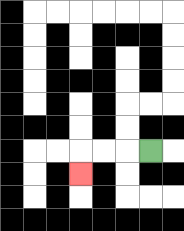{'start': '[6, 6]', 'end': '[3, 7]', 'path_directions': 'L,L,L,D', 'path_coordinates': '[[6, 6], [5, 6], [4, 6], [3, 6], [3, 7]]'}